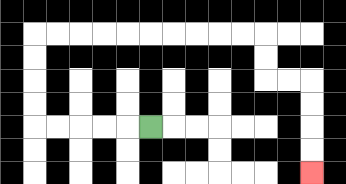{'start': '[6, 5]', 'end': '[13, 7]', 'path_directions': 'L,L,L,L,L,U,U,U,U,R,R,R,R,R,R,R,R,R,R,D,D,R,R,D,D,D,D', 'path_coordinates': '[[6, 5], [5, 5], [4, 5], [3, 5], [2, 5], [1, 5], [1, 4], [1, 3], [1, 2], [1, 1], [2, 1], [3, 1], [4, 1], [5, 1], [6, 1], [7, 1], [8, 1], [9, 1], [10, 1], [11, 1], [11, 2], [11, 3], [12, 3], [13, 3], [13, 4], [13, 5], [13, 6], [13, 7]]'}